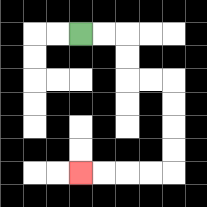{'start': '[3, 1]', 'end': '[3, 7]', 'path_directions': 'R,R,D,D,R,R,D,D,D,D,L,L,L,L', 'path_coordinates': '[[3, 1], [4, 1], [5, 1], [5, 2], [5, 3], [6, 3], [7, 3], [7, 4], [7, 5], [7, 6], [7, 7], [6, 7], [5, 7], [4, 7], [3, 7]]'}